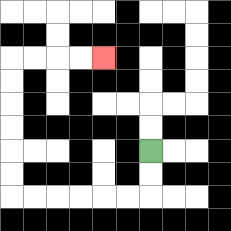{'start': '[6, 6]', 'end': '[4, 2]', 'path_directions': 'D,D,L,L,L,L,L,L,U,U,U,U,U,U,R,R,R,R', 'path_coordinates': '[[6, 6], [6, 7], [6, 8], [5, 8], [4, 8], [3, 8], [2, 8], [1, 8], [0, 8], [0, 7], [0, 6], [0, 5], [0, 4], [0, 3], [0, 2], [1, 2], [2, 2], [3, 2], [4, 2]]'}